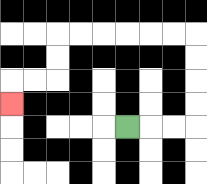{'start': '[5, 5]', 'end': '[0, 4]', 'path_directions': 'R,R,R,U,U,U,U,L,L,L,L,L,L,D,D,L,L,D', 'path_coordinates': '[[5, 5], [6, 5], [7, 5], [8, 5], [8, 4], [8, 3], [8, 2], [8, 1], [7, 1], [6, 1], [5, 1], [4, 1], [3, 1], [2, 1], [2, 2], [2, 3], [1, 3], [0, 3], [0, 4]]'}